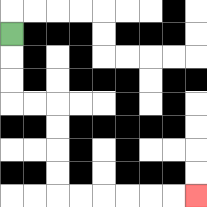{'start': '[0, 1]', 'end': '[8, 8]', 'path_directions': 'D,D,D,R,R,D,D,D,D,R,R,R,R,R,R', 'path_coordinates': '[[0, 1], [0, 2], [0, 3], [0, 4], [1, 4], [2, 4], [2, 5], [2, 6], [2, 7], [2, 8], [3, 8], [4, 8], [5, 8], [6, 8], [7, 8], [8, 8]]'}